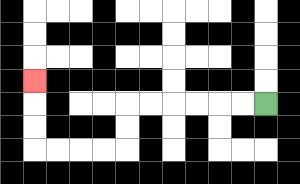{'start': '[11, 4]', 'end': '[1, 3]', 'path_directions': 'L,L,L,L,L,L,D,D,L,L,L,L,U,U,U', 'path_coordinates': '[[11, 4], [10, 4], [9, 4], [8, 4], [7, 4], [6, 4], [5, 4], [5, 5], [5, 6], [4, 6], [3, 6], [2, 6], [1, 6], [1, 5], [1, 4], [1, 3]]'}